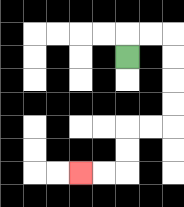{'start': '[5, 2]', 'end': '[3, 7]', 'path_directions': 'U,R,R,D,D,D,D,L,L,D,D,L,L', 'path_coordinates': '[[5, 2], [5, 1], [6, 1], [7, 1], [7, 2], [7, 3], [7, 4], [7, 5], [6, 5], [5, 5], [5, 6], [5, 7], [4, 7], [3, 7]]'}